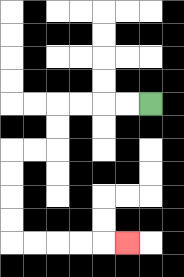{'start': '[6, 4]', 'end': '[5, 10]', 'path_directions': 'L,L,L,L,D,D,L,L,D,D,D,D,R,R,R,R,R', 'path_coordinates': '[[6, 4], [5, 4], [4, 4], [3, 4], [2, 4], [2, 5], [2, 6], [1, 6], [0, 6], [0, 7], [0, 8], [0, 9], [0, 10], [1, 10], [2, 10], [3, 10], [4, 10], [5, 10]]'}